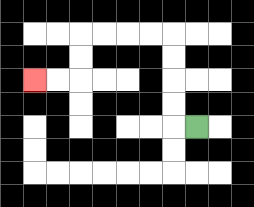{'start': '[8, 5]', 'end': '[1, 3]', 'path_directions': 'L,U,U,U,U,L,L,L,L,D,D,L,L', 'path_coordinates': '[[8, 5], [7, 5], [7, 4], [7, 3], [7, 2], [7, 1], [6, 1], [5, 1], [4, 1], [3, 1], [3, 2], [3, 3], [2, 3], [1, 3]]'}